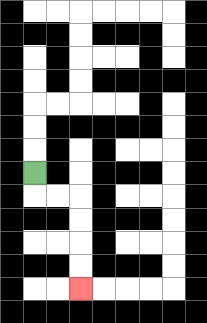{'start': '[1, 7]', 'end': '[3, 12]', 'path_directions': 'D,R,R,D,D,D,D', 'path_coordinates': '[[1, 7], [1, 8], [2, 8], [3, 8], [3, 9], [3, 10], [3, 11], [3, 12]]'}